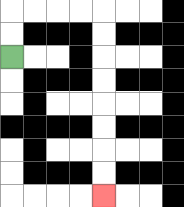{'start': '[0, 2]', 'end': '[4, 8]', 'path_directions': 'U,U,R,R,R,R,D,D,D,D,D,D,D,D', 'path_coordinates': '[[0, 2], [0, 1], [0, 0], [1, 0], [2, 0], [3, 0], [4, 0], [4, 1], [4, 2], [4, 3], [4, 4], [4, 5], [4, 6], [4, 7], [4, 8]]'}